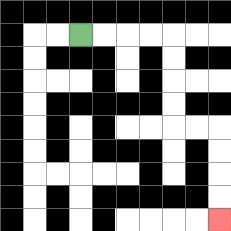{'start': '[3, 1]', 'end': '[9, 9]', 'path_directions': 'R,R,R,R,D,D,D,D,R,R,D,D,D,D', 'path_coordinates': '[[3, 1], [4, 1], [5, 1], [6, 1], [7, 1], [7, 2], [7, 3], [7, 4], [7, 5], [8, 5], [9, 5], [9, 6], [9, 7], [9, 8], [9, 9]]'}